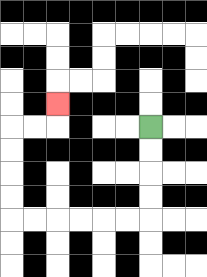{'start': '[6, 5]', 'end': '[2, 4]', 'path_directions': 'D,D,D,D,L,L,L,L,L,L,U,U,U,U,R,R,U', 'path_coordinates': '[[6, 5], [6, 6], [6, 7], [6, 8], [6, 9], [5, 9], [4, 9], [3, 9], [2, 9], [1, 9], [0, 9], [0, 8], [0, 7], [0, 6], [0, 5], [1, 5], [2, 5], [2, 4]]'}